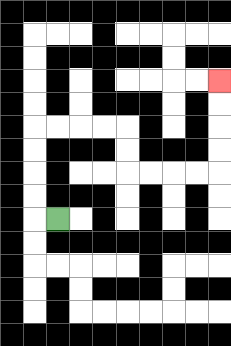{'start': '[2, 9]', 'end': '[9, 3]', 'path_directions': 'L,U,U,U,U,R,R,R,R,D,D,R,R,R,R,U,U,U,U', 'path_coordinates': '[[2, 9], [1, 9], [1, 8], [1, 7], [1, 6], [1, 5], [2, 5], [3, 5], [4, 5], [5, 5], [5, 6], [5, 7], [6, 7], [7, 7], [8, 7], [9, 7], [9, 6], [9, 5], [9, 4], [9, 3]]'}